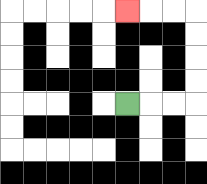{'start': '[5, 4]', 'end': '[5, 0]', 'path_directions': 'R,R,R,U,U,U,U,L,L,L', 'path_coordinates': '[[5, 4], [6, 4], [7, 4], [8, 4], [8, 3], [8, 2], [8, 1], [8, 0], [7, 0], [6, 0], [5, 0]]'}